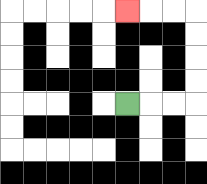{'start': '[5, 4]', 'end': '[5, 0]', 'path_directions': 'R,R,R,U,U,U,U,L,L,L', 'path_coordinates': '[[5, 4], [6, 4], [7, 4], [8, 4], [8, 3], [8, 2], [8, 1], [8, 0], [7, 0], [6, 0], [5, 0]]'}